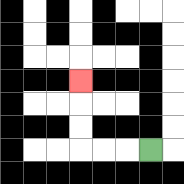{'start': '[6, 6]', 'end': '[3, 3]', 'path_directions': 'L,L,L,U,U,U', 'path_coordinates': '[[6, 6], [5, 6], [4, 6], [3, 6], [3, 5], [3, 4], [3, 3]]'}